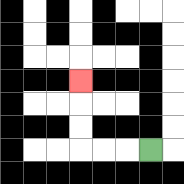{'start': '[6, 6]', 'end': '[3, 3]', 'path_directions': 'L,L,L,U,U,U', 'path_coordinates': '[[6, 6], [5, 6], [4, 6], [3, 6], [3, 5], [3, 4], [3, 3]]'}